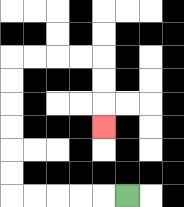{'start': '[5, 8]', 'end': '[4, 5]', 'path_directions': 'L,L,L,L,L,U,U,U,U,U,U,R,R,R,R,D,D,D', 'path_coordinates': '[[5, 8], [4, 8], [3, 8], [2, 8], [1, 8], [0, 8], [0, 7], [0, 6], [0, 5], [0, 4], [0, 3], [0, 2], [1, 2], [2, 2], [3, 2], [4, 2], [4, 3], [4, 4], [4, 5]]'}